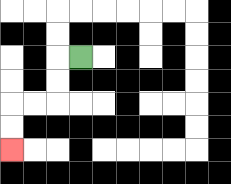{'start': '[3, 2]', 'end': '[0, 6]', 'path_directions': 'L,D,D,L,L,D,D', 'path_coordinates': '[[3, 2], [2, 2], [2, 3], [2, 4], [1, 4], [0, 4], [0, 5], [0, 6]]'}